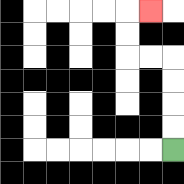{'start': '[7, 6]', 'end': '[6, 0]', 'path_directions': 'U,U,U,U,L,L,U,U,R', 'path_coordinates': '[[7, 6], [7, 5], [7, 4], [7, 3], [7, 2], [6, 2], [5, 2], [5, 1], [5, 0], [6, 0]]'}